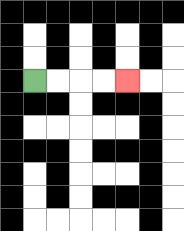{'start': '[1, 3]', 'end': '[5, 3]', 'path_directions': 'R,R,R,R', 'path_coordinates': '[[1, 3], [2, 3], [3, 3], [4, 3], [5, 3]]'}